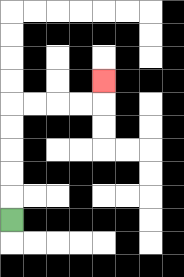{'start': '[0, 9]', 'end': '[4, 3]', 'path_directions': 'U,U,U,U,U,R,R,R,R,U', 'path_coordinates': '[[0, 9], [0, 8], [0, 7], [0, 6], [0, 5], [0, 4], [1, 4], [2, 4], [3, 4], [4, 4], [4, 3]]'}